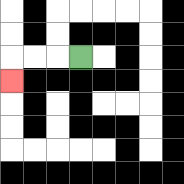{'start': '[3, 2]', 'end': '[0, 3]', 'path_directions': 'L,L,L,D', 'path_coordinates': '[[3, 2], [2, 2], [1, 2], [0, 2], [0, 3]]'}